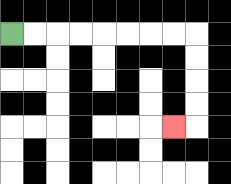{'start': '[0, 1]', 'end': '[7, 5]', 'path_directions': 'R,R,R,R,R,R,R,R,D,D,D,D,L', 'path_coordinates': '[[0, 1], [1, 1], [2, 1], [3, 1], [4, 1], [5, 1], [6, 1], [7, 1], [8, 1], [8, 2], [8, 3], [8, 4], [8, 5], [7, 5]]'}